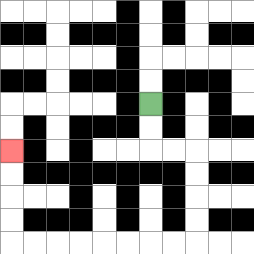{'start': '[6, 4]', 'end': '[0, 6]', 'path_directions': 'D,D,R,R,D,D,D,D,L,L,L,L,L,L,L,L,U,U,U,U', 'path_coordinates': '[[6, 4], [6, 5], [6, 6], [7, 6], [8, 6], [8, 7], [8, 8], [8, 9], [8, 10], [7, 10], [6, 10], [5, 10], [4, 10], [3, 10], [2, 10], [1, 10], [0, 10], [0, 9], [0, 8], [0, 7], [0, 6]]'}